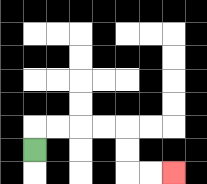{'start': '[1, 6]', 'end': '[7, 7]', 'path_directions': 'U,R,R,R,R,D,D,R,R', 'path_coordinates': '[[1, 6], [1, 5], [2, 5], [3, 5], [4, 5], [5, 5], [5, 6], [5, 7], [6, 7], [7, 7]]'}